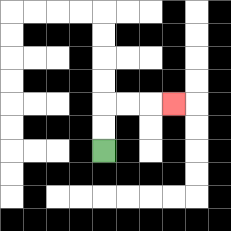{'start': '[4, 6]', 'end': '[7, 4]', 'path_directions': 'U,U,R,R,R', 'path_coordinates': '[[4, 6], [4, 5], [4, 4], [5, 4], [6, 4], [7, 4]]'}